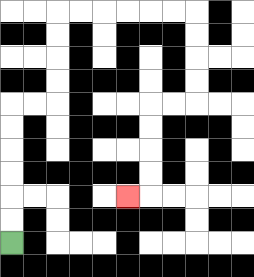{'start': '[0, 10]', 'end': '[5, 8]', 'path_directions': 'U,U,U,U,U,U,R,R,U,U,U,U,R,R,R,R,R,R,D,D,D,D,L,L,D,D,D,D,L', 'path_coordinates': '[[0, 10], [0, 9], [0, 8], [0, 7], [0, 6], [0, 5], [0, 4], [1, 4], [2, 4], [2, 3], [2, 2], [2, 1], [2, 0], [3, 0], [4, 0], [5, 0], [6, 0], [7, 0], [8, 0], [8, 1], [8, 2], [8, 3], [8, 4], [7, 4], [6, 4], [6, 5], [6, 6], [6, 7], [6, 8], [5, 8]]'}